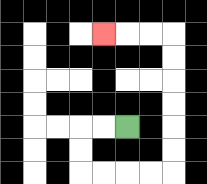{'start': '[5, 5]', 'end': '[4, 1]', 'path_directions': 'L,L,D,D,R,R,R,R,U,U,U,U,U,U,L,L,L', 'path_coordinates': '[[5, 5], [4, 5], [3, 5], [3, 6], [3, 7], [4, 7], [5, 7], [6, 7], [7, 7], [7, 6], [7, 5], [7, 4], [7, 3], [7, 2], [7, 1], [6, 1], [5, 1], [4, 1]]'}